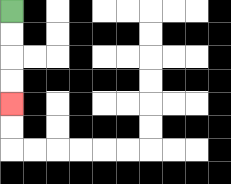{'start': '[0, 0]', 'end': '[0, 4]', 'path_directions': 'D,D,D,D', 'path_coordinates': '[[0, 0], [0, 1], [0, 2], [0, 3], [0, 4]]'}